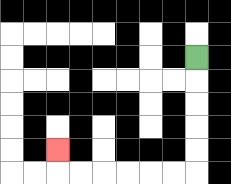{'start': '[8, 2]', 'end': '[2, 6]', 'path_directions': 'D,D,D,D,D,L,L,L,L,L,L,U', 'path_coordinates': '[[8, 2], [8, 3], [8, 4], [8, 5], [8, 6], [8, 7], [7, 7], [6, 7], [5, 7], [4, 7], [3, 7], [2, 7], [2, 6]]'}